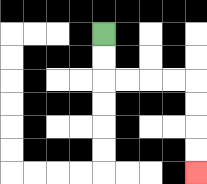{'start': '[4, 1]', 'end': '[8, 7]', 'path_directions': 'D,D,R,R,R,R,D,D,D,D', 'path_coordinates': '[[4, 1], [4, 2], [4, 3], [5, 3], [6, 3], [7, 3], [8, 3], [8, 4], [8, 5], [8, 6], [8, 7]]'}